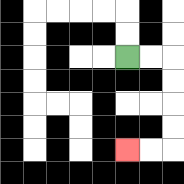{'start': '[5, 2]', 'end': '[5, 6]', 'path_directions': 'R,R,D,D,D,D,L,L', 'path_coordinates': '[[5, 2], [6, 2], [7, 2], [7, 3], [7, 4], [7, 5], [7, 6], [6, 6], [5, 6]]'}